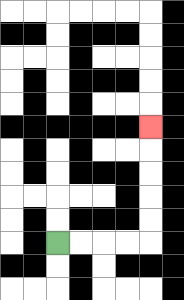{'start': '[2, 10]', 'end': '[6, 5]', 'path_directions': 'R,R,R,R,U,U,U,U,U', 'path_coordinates': '[[2, 10], [3, 10], [4, 10], [5, 10], [6, 10], [6, 9], [6, 8], [6, 7], [6, 6], [6, 5]]'}